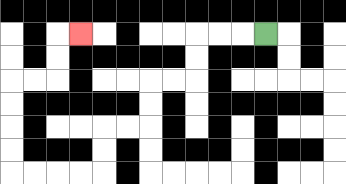{'start': '[11, 1]', 'end': '[3, 1]', 'path_directions': 'L,L,L,D,D,L,L,D,D,L,L,D,D,L,L,L,L,U,U,U,U,R,R,U,U,R', 'path_coordinates': '[[11, 1], [10, 1], [9, 1], [8, 1], [8, 2], [8, 3], [7, 3], [6, 3], [6, 4], [6, 5], [5, 5], [4, 5], [4, 6], [4, 7], [3, 7], [2, 7], [1, 7], [0, 7], [0, 6], [0, 5], [0, 4], [0, 3], [1, 3], [2, 3], [2, 2], [2, 1], [3, 1]]'}